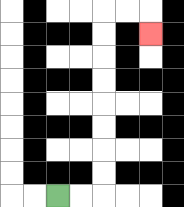{'start': '[2, 8]', 'end': '[6, 1]', 'path_directions': 'R,R,U,U,U,U,U,U,U,U,R,R,D', 'path_coordinates': '[[2, 8], [3, 8], [4, 8], [4, 7], [4, 6], [4, 5], [4, 4], [4, 3], [4, 2], [4, 1], [4, 0], [5, 0], [6, 0], [6, 1]]'}